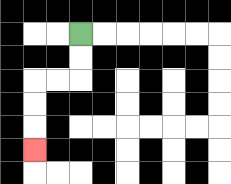{'start': '[3, 1]', 'end': '[1, 6]', 'path_directions': 'D,D,L,L,D,D,D', 'path_coordinates': '[[3, 1], [3, 2], [3, 3], [2, 3], [1, 3], [1, 4], [1, 5], [1, 6]]'}